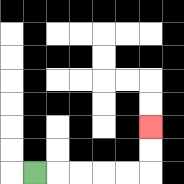{'start': '[1, 7]', 'end': '[6, 5]', 'path_directions': 'R,R,R,R,R,U,U', 'path_coordinates': '[[1, 7], [2, 7], [3, 7], [4, 7], [5, 7], [6, 7], [6, 6], [6, 5]]'}